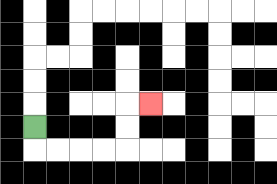{'start': '[1, 5]', 'end': '[6, 4]', 'path_directions': 'D,R,R,R,R,U,U,R', 'path_coordinates': '[[1, 5], [1, 6], [2, 6], [3, 6], [4, 6], [5, 6], [5, 5], [5, 4], [6, 4]]'}